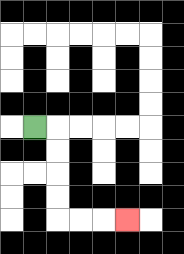{'start': '[1, 5]', 'end': '[5, 9]', 'path_directions': 'R,D,D,D,D,R,R,R', 'path_coordinates': '[[1, 5], [2, 5], [2, 6], [2, 7], [2, 8], [2, 9], [3, 9], [4, 9], [5, 9]]'}